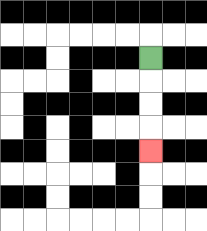{'start': '[6, 2]', 'end': '[6, 6]', 'path_directions': 'D,D,D,D', 'path_coordinates': '[[6, 2], [6, 3], [6, 4], [6, 5], [6, 6]]'}